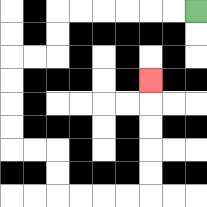{'start': '[8, 0]', 'end': '[6, 3]', 'path_directions': 'L,L,L,L,L,L,D,D,L,L,D,D,D,D,R,R,D,D,R,R,R,R,U,U,U,U,U', 'path_coordinates': '[[8, 0], [7, 0], [6, 0], [5, 0], [4, 0], [3, 0], [2, 0], [2, 1], [2, 2], [1, 2], [0, 2], [0, 3], [0, 4], [0, 5], [0, 6], [1, 6], [2, 6], [2, 7], [2, 8], [3, 8], [4, 8], [5, 8], [6, 8], [6, 7], [6, 6], [6, 5], [6, 4], [6, 3]]'}